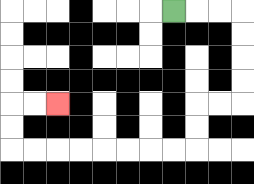{'start': '[7, 0]', 'end': '[2, 4]', 'path_directions': 'R,R,R,D,D,D,D,L,L,D,D,L,L,L,L,L,L,L,L,U,U,R,R', 'path_coordinates': '[[7, 0], [8, 0], [9, 0], [10, 0], [10, 1], [10, 2], [10, 3], [10, 4], [9, 4], [8, 4], [8, 5], [8, 6], [7, 6], [6, 6], [5, 6], [4, 6], [3, 6], [2, 6], [1, 6], [0, 6], [0, 5], [0, 4], [1, 4], [2, 4]]'}